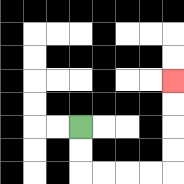{'start': '[3, 5]', 'end': '[7, 3]', 'path_directions': 'D,D,R,R,R,R,U,U,U,U', 'path_coordinates': '[[3, 5], [3, 6], [3, 7], [4, 7], [5, 7], [6, 7], [7, 7], [7, 6], [7, 5], [7, 4], [7, 3]]'}